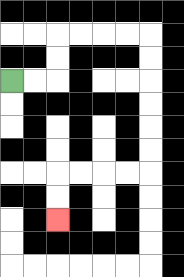{'start': '[0, 3]', 'end': '[2, 9]', 'path_directions': 'R,R,U,U,R,R,R,R,D,D,D,D,D,D,L,L,L,L,D,D', 'path_coordinates': '[[0, 3], [1, 3], [2, 3], [2, 2], [2, 1], [3, 1], [4, 1], [5, 1], [6, 1], [6, 2], [6, 3], [6, 4], [6, 5], [6, 6], [6, 7], [5, 7], [4, 7], [3, 7], [2, 7], [2, 8], [2, 9]]'}